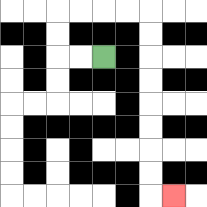{'start': '[4, 2]', 'end': '[7, 8]', 'path_directions': 'L,L,U,U,R,R,R,R,D,D,D,D,D,D,D,D,R', 'path_coordinates': '[[4, 2], [3, 2], [2, 2], [2, 1], [2, 0], [3, 0], [4, 0], [5, 0], [6, 0], [6, 1], [6, 2], [6, 3], [6, 4], [6, 5], [6, 6], [6, 7], [6, 8], [7, 8]]'}